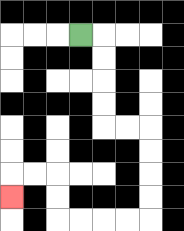{'start': '[3, 1]', 'end': '[0, 8]', 'path_directions': 'R,D,D,D,D,R,R,D,D,D,D,L,L,L,L,U,U,L,L,D', 'path_coordinates': '[[3, 1], [4, 1], [4, 2], [4, 3], [4, 4], [4, 5], [5, 5], [6, 5], [6, 6], [6, 7], [6, 8], [6, 9], [5, 9], [4, 9], [3, 9], [2, 9], [2, 8], [2, 7], [1, 7], [0, 7], [0, 8]]'}